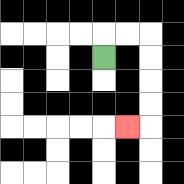{'start': '[4, 2]', 'end': '[5, 5]', 'path_directions': 'U,R,R,D,D,D,D,L', 'path_coordinates': '[[4, 2], [4, 1], [5, 1], [6, 1], [6, 2], [6, 3], [6, 4], [6, 5], [5, 5]]'}